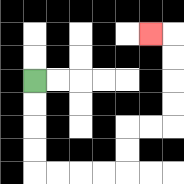{'start': '[1, 3]', 'end': '[6, 1]', 'path_directions': 'D,D,D,D,R,R,R,R,U,U,R,R,U,U,U,U,L', 'path_coordinates': '[[1, 3], [1, 4], [1, 5], [1, 6], [1, 7], [2, 7], [3, 7], [4, 7], [5, 7], [5, 6], [5, 5], [6, 5], [7, 5], [7, 4], [7, 3], [7, 2], [7, 1], [6, 1]]'}